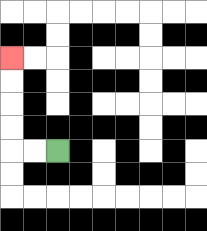{'start': '[2, 6]', 'end': '[0, 2]', 'path_directions': 'L,L,U,U,U,U', 'path_coordinates': '[[2, 6], [1, 6], [0, 6], [0, 5], [0, 4], [0, 3], [0, 2]]'}